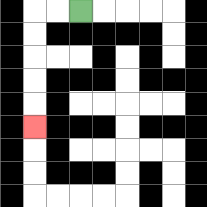{'start': '[3, 0]', 'end': '[1, 5]', 'path_directions': 'L,L,D,D,D,D,D', 'path_coordinates': '[[3, 0], [2, 0], [1, 0], [1, 1], [1, 2], [1, 3], [1, 4], [1, 5]]'}